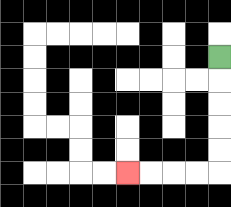{'start': '[9, 2]', 'end': '[5, 7]', 'path_directions': 'D,D,D,D,D,L,L,L,L', 'path_coordinates': '[[9, 2], [9, 3], [9, 4], [9, 5], [9, 6], [9, 7], [8, 7], [7, 7], [6, 7], [5, 7]]'}